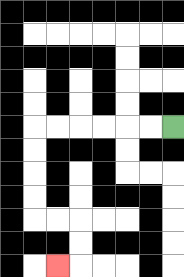{'start': '[7, 5]', 'end': '[2, 11]', 'path_directions': 'L,L,L,L,L,L,D,D,D,D,R,R,D,D,L', 'path_coordinates': '[[7, 5], [6, 5], [5, 5], [4, 5], [3, 5], [2, 5], [1, 5], [1, 6], [1, 7], [1, 8], [1, 9], [2, 9], [3, 9], [3, 10], [3, 11], [2, 11]]'}